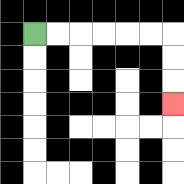{'start': '[1, 1]', 'end': '[7, 4]', 'path_directions': 'R,R,R,R,R,R,D,D,D', 'path_coordinates': '[[1, 1], [2, 1], [3, 1], [4, 1], [5, 1], [6, 1], [7, 1], [7, 2], [7, 3], [7, 4]]'}